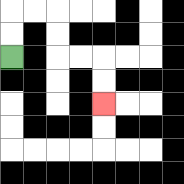{'start': '[0, 2]', 'end': '[4, 4]', 'path_directions': 'U,U,R,R,D,D,R,R,D,D', 'path_coordinates': '[[0, 2], [0, 1], [0, 0], [1, 0], [2, 0], [2, 1], [2, 2], [3, 2], [4, 2], [4, 3], [4, 4]]'}